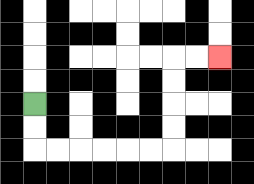{'start': '[1, 4]', 'end': '[9, 2]', 'path_directions': 'D,D,R,R,R,R,R,R,U,U,U,U,R,R', 'path_coordinates': '[[1, 4], [1, 5], [1, 6], [2, 6], [3, 6], [4, 6], [5, 6], [6, 6], [7, 6], [7, 5], [7, 4], [7, 3], [7, 2], [8, 2], [9, 2]]'}